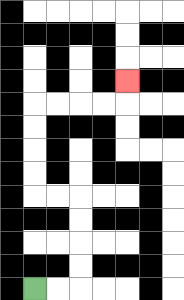{'start': '[1, 12]', 'end': '[5, 3]', 'path_directions': 'R,R,U,U,U,U,L,L,U,U,U,U,R,R,R,R,U', 'path_coordinates': '[[1, 12], [2, 12], [3, 12], [3, 11], [3, 10], [3, 9], [3, 8], [2, 8], [1, 8], [1, 7], [1, 6], [1, 5], [1, 4], [2, 4], [3, 4], [4, 4], [5, 4], [5, 3]]'}